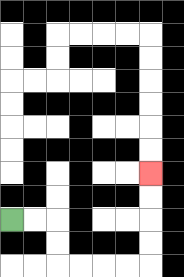{'start': '[0, 9]', 'end': '[6, 7]', 'path_directions': 'R,R,D,D,R,R,R,R,U,U,U,U', 'path_coordinates': '[[0, 9], [1, 9], [2, 9], [2, 10], [2, 11], [3, 11], [4, 11], [5, 11], [6, 11], [6, 10], [6, 9], [6, 8], [6, 7]]'}